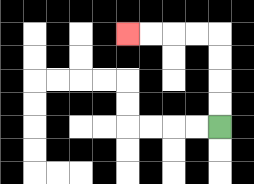{'start': '[9, 5]', 'end': '[5, 1]', 'path_directions': 'U,U,U,U,L,L,L,L', 'path_coordinates': '[[9, 5], [9, 4], [9, 3], [9, 2], [9, 1], [8, 1], [7, 1], [6, 1], [5, 1]]'}